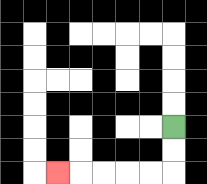{'start': '[7, 5]', 'end': '[2, 7]', 'path_directions': 'D,D,L,L,L,L,L', 'path_coordinates': '[[7, 5], [7, 6], [7, 7], [6, 7], [5, 7], [4, 7], [3, 7], [2, 7]]'}